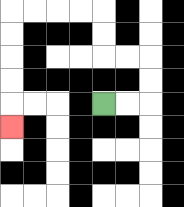{'start': '[4, 4]', 'end': '[0, 5]', 'path_directions': 'R,R,U,U,L,L,U,U,L,L,L,L,D,D,D,D,D', 'path_coordinates': '[[4, 4], [5, 4], [6, 4], [6, 3], [6, 2], [5, 2], [4, 2], [4, 1], [4, 0], [3, 0], [2, 0], [1, 0], [0, 0], [0, 1], [0, 2], [0, 3], [0, 4], [0, 5]]'}